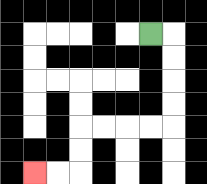{'start': '[6, 1]', 'end': '[1, 7]', 'path_directions': 'R,D,D,D,D,L,L,L,L,D,D,L,L', 'path_coordinates': '[[6, 1], [7, 1], [7, 2], [7, 3], [7, 4], [7, 5], [6, 5], [5, 5], [4, 5], [3, 5], [3, 6], [3, 7], [2, 7], [1, 7]]'}